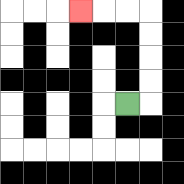{'start': '[5, 4]', 'end': '[3, 0]', 'path_directions': 'R,U,U,U,U,L,L,L', 'path_coordinates': '[[5, 4], [6, 4], [6, 3], [6, 2], [6, 1], [6, 0], [5, 0], [4, 0], [3, 0]]'}